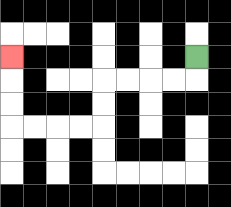{'start': '[8, 2]', 'end': '[0, 2]', 'path_directions': 'D,L,L,L,L,D,D,L,L,L,L,U,U,U', 'path_coordinates': '[[8, 2], [8, 3], [7, 3], [6, 3], [5, 3], [4, 3], [4, 4], [4, 5], [3, 5], [2, 5], [1, 5], [0, 5], [0, 4], [0, 3], [0, 2]]'}